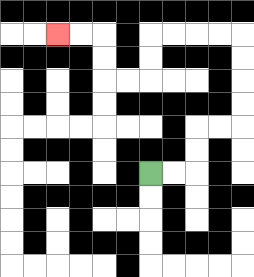{'start': '[6, 7]', 'end': '[2, 1]', 'path_directions': 'R,R,U,U,R,R,U,U,U,U,L,L,L,L,D,D,L,L,U,U,L,L', 'path_coordinates': '[[6, 7], [7, 7], [8, 7], [8, 6], [8, 5], [9, 5], [10, 5], [10, 4], [10, 3], [10, 2], [10, 1], [9, 1], [8, 1], [7, 1], [6, 1], [6, 2], [6, 3], [5, 3], [4, 3], [4, 2], [4, 1], [3, 1], [2, 1]]'}